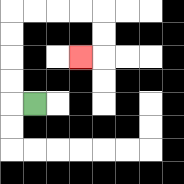{'start': '[1, 4]', 'end': '[3, 2]', 'path_directions': 'L,U,U,U,U,R,R,R,R,D,D,L', 'path_coordinates': '[[1, 4], [0, 4], [0, 3], [0, 2], [0, 1], [0, 0], [1, 0], [2, 0], [3, 0], [4, 0], [4, 1], [4, 2], [3, 2]]'}